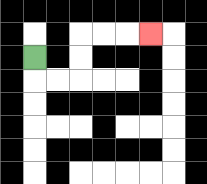{'start': '[1, 2]', 'end': '[6, 1]', 'path_directions': 'D,R,R,U,U,R,R,R', 'path_coordinates': '[[1, 2], [1, 3], [2, 3], [3, 3], [3, 2], [3, 1], [4, 1], [5, 1], [6, 1]]'}